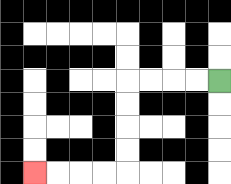{'start': '[9, 3]', 'end': '[1, 7]', 'path_directions': 'L,L,L,L,D,D,D,D,L,L,L,L', 'path_coordinates': '[[9, 3], [8, 3], [7, 3], [6, 3], [5, 3], [5, 4], [5, 5], [5, 6], [5, 7], [4, 7], [3, 7], [2, 7], [1, 7]]'}